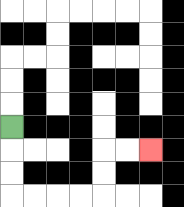{'start': '[0, 5]', 'end': '[6, 6]', 'path_directions': 'D,D,D,R,R,R,R,U,U,R,R', 'path_coordinates': '[[0, 5], [0, 6], [0, 7], [0, 8], [1, 8], [2, 8], [3, 8], [4, 8], [4, 7], [4, 6], [5, 6], [6, 6]]'}